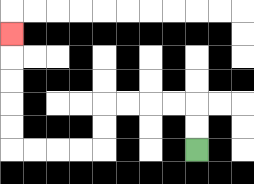{'start': '[8, 6]', 'end': '[0, 1]', 'path_directions': 'U,U,L,L,L,L,D,D,L,L,L,L,U,U,U,U,U', 'path_coordinates': '[[8, 6], [8, 5], [8, 4], [7, 4], [6, 4], [5, 4], [4, 4], [4, 5], [4, 6], [3, 6], [2, 6], [1, 6], [0, 6], [0, 5], [0, 4], [0, 3], [0, 2], [0, 1]]'}